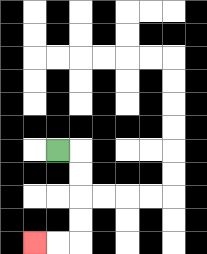{'start': '[2, 6]', 'end': '[1, 10]', 'path_directions': 'R,D,D,D,D,L,L', 'path_coordinates': '[[2, 6], [3, 6], [3, 7], [3, 8], [3, 9], [3, 10], [2, 10], [1, 10]]'}